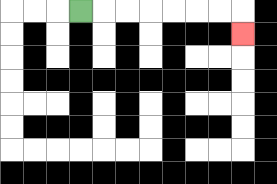{'start': '[3, 0]', 'end': '[10, 1]', 'path_directions': 'R,R,R,R,R,R,R,D', 'path_coordinates': '[[3, 0], [4, 0], [5, 0], [6, 0], [7, 0], [8, 0], [9, 0], [10, 0], [10, 1]]'}